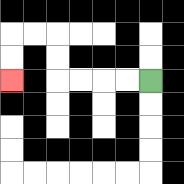{'start': '[6, 3]', 'end': '[0, 3]', 'path_directions': 'L,L,L,L,U,U,L,L,D,D', 'path_coordinates': '[[6, 3], [5, 3], [4, 3], [3, 3], [2, 3], [2, 2], [2, 1], [1, 1], [0, 1], [0, 2], [0, 3]]'}